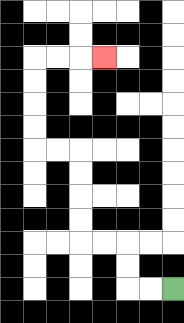{'start': '[7, 12]', 'end': '[4, 2]', 'path_directions': 'L,L,U,U,L,L,U,U,U,U,L,L,U,U,U,U,R,R,R', 'path_coordinates': '[[7, 12], [6, 12], [5, 12], [5, 11], [5, 10], [4, 10], [3, 10], [3, 9], [3, 8], [3, 7], [3, 6], [2, 6], [1, 6], [1, 5], [1, 4], [1, 3], [1, 2], [2, 2], [3, 2], [4, 2]]'}